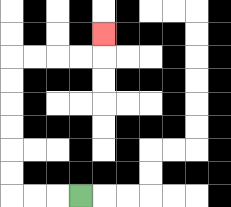{'start': '[3, 8]', 'end': '[4, 1]', 'path_directions': 'L,L,L,U,U,U,U,U,U,R,R,R,R,U', 'path_coordinates': '[[3, 8], [2, 8], [1, 8], [0, 8], [0, 7], [0, 6], [0, 5], [0, 4], [0, 3], [0, 2], [1, 2], [2, 2], [3, 2], [4, 2], [4, 1]]'}